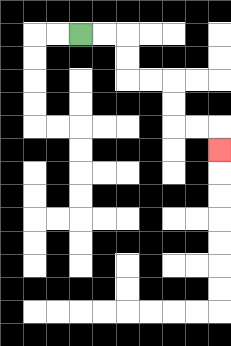{'start': '[3, 1]', 'end': '[9, 6]', 'path_directions': 'R,R,D,D,R,R,D,D,R,R,D', 'path_coordinates': '[[3, 1], [4, 1], [5, 1], [5, 2], [5, 3], [6, 3], [7, 3], [7, 4], [7, 5], [8, 5], [9, 5], [9, 6]]'}